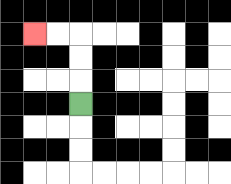{'start': '[3, 4]', 'end': '[1, 1]', 'path_directions': 'U,U,U,L,L', 'path_coordinates': '[[3, 4], [3, 3], [3, 2], [3, 1], [2, 1], [1, 1]]'}